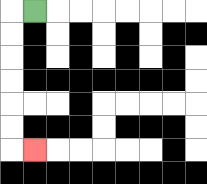{'start': '[1, 0]', 'end': '[1, 6]', 'path_directions': 'L,D,D,D,D,D,D,R', 'path_coordinates': '[[1, 0], [0, 0], [0, 1], [0, 2], [0, 3], [0, 4], [0, 5], [0, 6], [1, 6]]'}